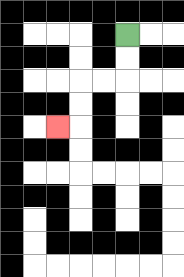{'start': '[5, 1]', 'end': '[2, 5]', 'path_directions': 'D,D,L,L,D,D,L', 'path_coordinates': '[[5, 1], [5, 2], [5, 3], [4, 3], [3, 3], [3, 4], [3, 5], [2, 5]]'}